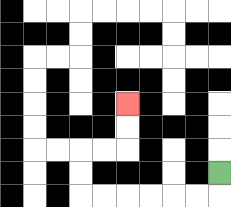{'start': '[9, 7]', 'end': '[5, 4]', 'path_directions': 'D,L,L,L,L,L,L,U,U,R,R,U,U', 'path_coordinates': '[[9, 7], [9, 8], [8, 8], [7, 8], [6, 8], [5, 8], [4, 8], [3, 8], [3, 7], [3, 6], [4, 6], [5, 6], [5, 5], [5, 4]]'}